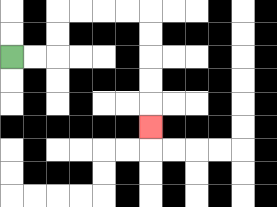{'start': '[0, 2]', 'end': '[6, 5]', 'path_directions': 'R,R,U,U,R,R,R,R,D,D,D,D,D', 'path_coordinates': '[[0, 2], [1, 2], [2, 2], [2, 1], [2, 0], [3, 0], [4, 0], [5, 0], [6, 0], [6, 1], [6, 2], [6, 3], [6, 4], [6, 5]]'}